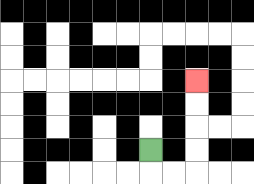{'start': '[6, 6]', 'end': '[8, 3]', 'path_directions': 'D,R,R,U,U,U,U', 'path_coordinates': '[[6, 6], [6, 7], [7, 7], [8, 7], [8, 6], [8, 5], [8, 4], [8, 3]]'}